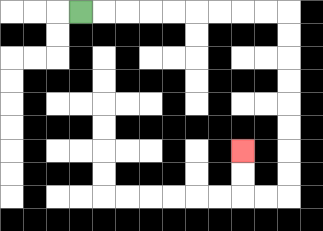{'start': '[3, 0]', 'end': '[10, 6]', 'path_directions': 'R,R,R,R,R,R,R,R,R,D,D,D,D,D,D,D,D,L,L,U,U', 'path_coordinates': '[[3, 0], [4, 0], [5, 0], [6, 0], [7, 0], [8, 0], [9, 0], [10, 0], [11, 0], [12, 0], [12, 1], [12, 2], [12, 3], [12, 4], [12, 5], [12, 6], [12, 7], [12, 8], [11, 8], [10, 8], [10, 7], [10, 6]]'}